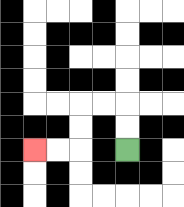{'start': '[5, 6]', 'end': '[1, 6]', 'path_directions': 'U,U,L,L,D,D,L,L', 'path_coordinates': '[[5, 6], [5, 5], [5, 4], [4, 4], [3, 4], [3, 5], [3, 6], [2, 6], [1, 6]]'}